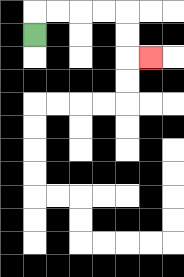{'start': '[1, 1]', 'end': '[6, 2]', 'path_directions': 'U,R,R,R,R,D,D,R', 'path_coordinates': '[[1, 1], [1, 0], [2, 0], [3, 0], [4, 0], [5, 0], [5, 1], [5, 2], [6, 2]]'}